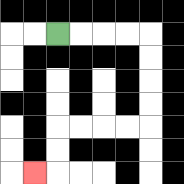{'start': '[2, 1]', 'end': '[1, 7]', 'path_directions': 'R,R,R,R,D,D,D,D,L,L,L,L,D,D,L', 'path_coordinates': '[[2, 1], [3, 1], [4, 1], [5, 1], [6, 1], [6, 2], [6, 3], [6, 4], [6, 5], [5, 5], [4, 5], [3, 5], [2, 5], [2, 6], [2, 7], [1, 7]]'}